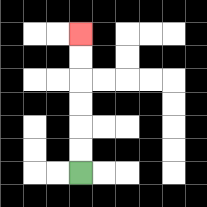{'start': '[3, 7]', 'end': '[3, 1]', 'path_directions': 'U,U,U,U,U,U', 'path_coordinates': '[[3, 7], [3, 6], [3, 5], [3, 4], [3, 3], [3, 2], [3, 1]]'}